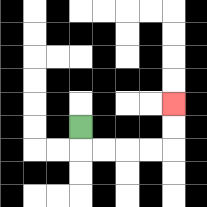{'start': '[3, 5]', 'end': '[7, 4]', 'path_directions': 'D,R,R,R,R,U,U', 'path_coordinates': '[[3, 5], [3, 6], [4, 6], [5, 6], [6, 6], [7, 6], [7, 5], [7, 4]]'}